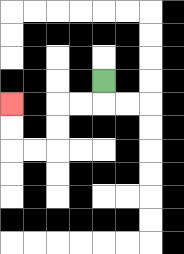{'start': '[4, 3]', 'end': '[0, 4]', 'path_directions': 'D,L,L,D,D,L,L,U,U', 'path_coordinates': '[[4, 3], [4, 4], [3, 4], [2, 4], [2, 5], [2, 6], [1, 6], [0, 6], [0, 5], [0, 4]]'}